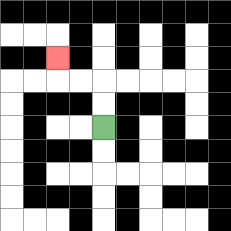{'start': '[4, 5]', 'end': '[2, 2]', 'path_directions': 'U,U,L,L,U', 'path_coordinates': '[[4, 5], [4, 4], [4, 3], [3, 3], [2, 3], [2, 2]]'}